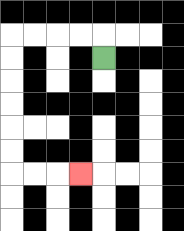{'start': '[4, 2]', 'end': '[3, 7]', 'path_directions': 'U,L,L,L,L,D,D,D,D,D,D,R,R,R', 'path_coordinates': '[[4, 2], [4, 1], [3, 1], [2, 1], [1, 1], [0, 1], [0, 2], [0, 3], [0, 4], [0, 5], [0, 6], [0, 7], [1, 7], [2, 7], [3, 7]]'}